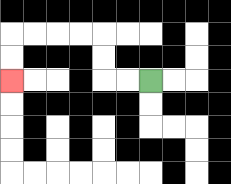{'start': '[6, 3]', 'end': '[0, 3]', 'path_directions': 'L,L,U,U,L,L,L,L,D,D', 'path_coordinates': '[[6, 3], [5, 3], [4, 3], [4, 2], [4, 1], [3, 1], [2, 1], [1, 1], [0, 1], [0, 2], [0, 3]]'}